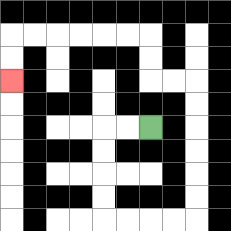{'start': '[6, 5]', 'end': '[0, 3]', 'path_directions': 'L,L,D,D,D,D,R,R,R,R,U,U,U,U,U,U,L,L,U,U,L,L,L,L,L,L,D,D', 'path_coordinates': '[[6, 5], [5, 5], [4, 5], [4, 6], [4, 7], [4, 8], [4, 9], [5, 9], [6, 9], [7, 9], [8, 9], [8, 8], [8, 7], [8, 6], [8, 5], [8, 4], [8, 3], [7, 3], [6, 3], [6, 2], [6, 1], [5, 1], [4, 1], [3, 1], [2, 1], [1, 1], [0, 1], [0, 2], [0, 3]]'}